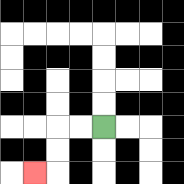{'start': '[4, 5]', 'end': '[1, 7]', 'path_directions': 'L,L,D,D,L', 'path_coordinates': '[[4, 5], [3, 5], [2, 5], [2, 6], [2, 7], [1, 7]]'}